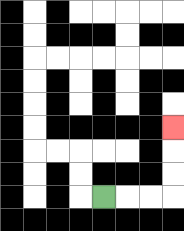{'start': '[4, 8]', 'end': '[7, 5]', 'path_directions': 'R,R,R,U,U,U', 'path_coordinates': '[[4, 8], [5, 8], [6, 8], [7, 8], [7, 7], [7, 6], [7, 5]]'}